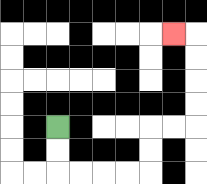{'start': '[2, 5]', 'end': '[7, 1]', 'path_directions': 'D,D,R,R,R,R,U,U,R,R,U,U,U,U,L', 'path_coordinates': '[[2, 5], [2, 6], [2, 7], [3, 7], [4, 7], [5, 7], [6, 7], [6, 6], [6, 5], [7, 5], [8, 5], [8, 4], [8, 3], [8, 2], [8, 1], [7, 1]]'}